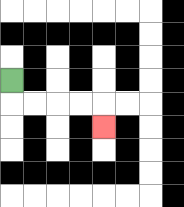{'start': '[0, 3]', 'end': '[4, 5]', 'path_directions': 'D,R,R,R,R,D', 'path_coordinates': '[[0, 3], [0, 4], [1, 4], [2, 4], [3, 4], [4, 4], [4, 5]]'}